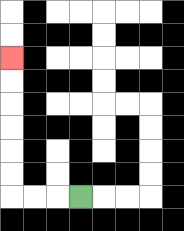{'start': '[3, 8]', 'end': '[0, 2]', 'path_directions': 'L,L,L,U,U,U,U,U,U', 'path_coordinates': '[[3, 8], [2, 8], [1, 8], [0, 8], [0, 7], [0, 6], [0, 5], [0, 4], [0, 3], [0, 2]]'}